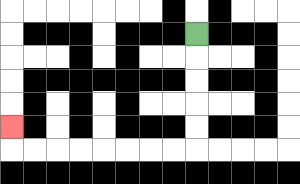{'start': '[8, 1]', 'end': '[0, 5]', 'path_directions': 'D,D,D,D,D,L,L,L,L,L,L,L,L,U', 'path_coordinates': '[[8, 1], [8, 2], [8, 3], [8, 4], [8, 5], [8, 6], [7, 6], [6, 6], [5, 6], [4, 6], [3, 6], [2, 6], [1, 6], [0, 6], [0, 5]]'}